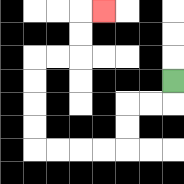{'start': '[7, 3]', 'end': '[4, 0]', 'path_directions': 'D,L,L,D,D,L,L,L,L,U,U,U,U,R,R,U,U,R', 'path_coordinates': '[[7, 3], [7, 4], [6, 4], [5, 4], [5, 5], [5, 6], [4, 6], [3, 6], [2, 6], [1, 6], [1, 5], [1, 4], [1, 3], [1, 2], [2, 2], [3, 2], [3, 1], [3, 0], [4, 0]]'}